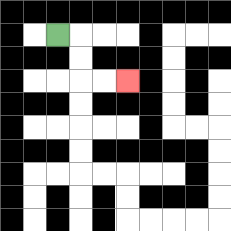{'start': '[2, 1]', 'end': '[5, 3]', 'path_directions': 'R,D,D,R,R', 'path_coordinates': '[[2, 1], [3, 1], [3, 2], [3, 3], [4, 3], [5, 3]]'}